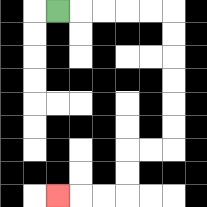{'start': '[2, 0]', 'end': '[2, 8]', 'path_directions': 'R,R,R,R,R,D,D,D,D,D,D,L,L,D,D,L,L,L', 'path_coordinates': '[[2, 0], [3, 0], [4, 0], [5, 0], [6, 0], [7, 0], [7, 1], [7, 2], [7, 3], [7, 4], [7, 5], [7, 6], [6, 6], [5, 6], [5, 7], [5, 8], [4, 8], [3, 8], [2, 8]]'}